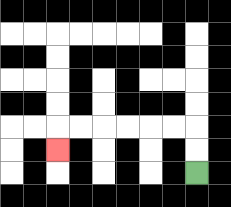{'start': '[8, 7]', 'end': '[2, 6]', 'path_directions': 'U,U,L,L,L,L,L,L,D', 'path_coordinates': '[[8, 7], [8, 6], [8, 5], [7, 5], [6, 5], [5, 5], [4, 5], [3, 5], [2, 5], [2, 6]]'}